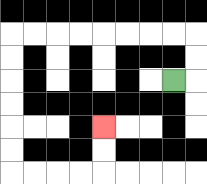{'start': '[7, 3]', 'end': '[4, 5]', 'path_directions': 'R,U,U,L,L,L,L,L,L,L,L,D,D,D,D,D,D,R,R,R,R,U,U', 'path_coordinates': '[[7, 3], [8, 3], [8, 2], [8, 1], [7, 1], [6, 1], [5, 1], [4, 1], [3, 1], [2, 1], [1, 1], [0, 1], [0, 2], [0, 3], [0, 4], [0, 5], [0, 6], [0, 7], [1, 7], [2, 7], [3, 7], [4, 7], [4, 6], [4, 5]]'}